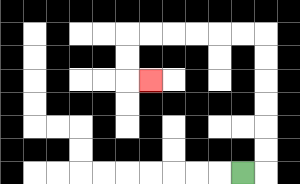{'start': '[10, 7]', 'end': '[6, 3]', 'path_directions': 'R,U,U,U,U,U,U,L,L,L,L,L,L,D,D,R', 'path_coordinates': '[[10, 7], [11, 7], [11, 6], [11, 5], [11, 4], [11, 3], [11, 2], [11, 1], [10, 1], [9, 1], [8, 1], [7, 1], [6, 1], [5, 1], [5, 2], [5, 3], [6, 3]]'}